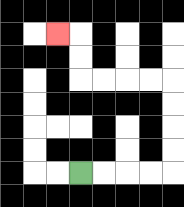{'start': '[3, 7]', 'end': '[2, 1]', 'path_directions': 'R,R,R,R,U,U,U,U,L,L,L,L,U,U,L', 'path_coordinates': '[[3, 7], [4, 7], [5, 7], [6, 7], [7, 7], [7, 6], [7, 5], [7, 4], [7, 3], [6, 3], [5, 3], [4, 3], [3, 3], [3, 2], [3, 1], [2, 1]]'}